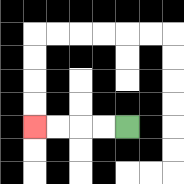{'start': '[5, 5]', 'end': '[1, 5]', 'path_directions': 'L,L,L,L', 'path_coordinates': '[[5, 5], [4, 5], [3, 5], [2, 5], [1, 5]]'}